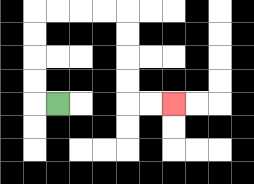{'start': '[2, 4]', 'end': '[7, 4]', 'path_directions': 'L,U,U,U,U,R,R,R,R,D,D,D,D,R,R', 'path_coordinates': '[[2, 4], [1, 4], [1, 3], [1, 2], [1, 1], [1, 0], [2, 0], [3, 0], [4, 0], [5, 0], [5, 1], [5, 2], [5, 3], [5, 4], [6, 4], [7, 4]]'}